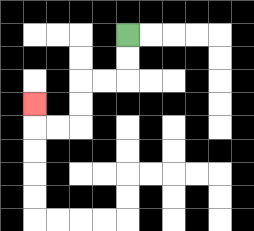{'start': '[5, 1]', 'end': '[1, 4]', 'path_directions': 'D,D,L,L,D,D,L,L,U', 'path_coordinates': '[[5, 1], [5, 2], [5, 3], [4, 3], [3, 3], [3, 4], [3, 5], [2, 5], [1, 5], [1, 4]]'}